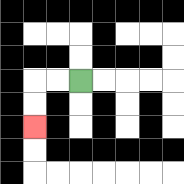{'start': '[3, 3]', 'end': '[1, 5]', 'path_directions': 'L,L,D,D', 'path_coordinates': '[[3, 3], [2, 3], [1, 3], [1, 4], [1, 5]]'}